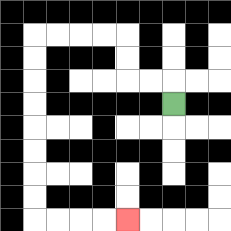{'start': '[7, 4]', 'end': '[5, 9]', 'path_directions': 'U,L,L,U,U,L,L,L,L,D,D,D,D,D,D,D,D,R,R,R,R', 'path_coordinates': '[[7, 4], [7, 3], [6, 3], [5, 3], [5, 2], [5, 1], [4, 1], [3, 1], [2, 1], [1, 1], [1, 2], [1, 3], [1, 4], [1, 5], [1, 6], [1, 7], [1, 8], [1, 9], [2, 9], [3, 9], [4, 9], [5, 9]]'}